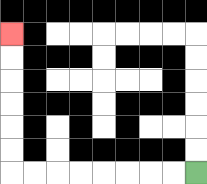{'start': '[8, 7]', 'end': '[0, 1]', 'path_directions': 'L,L,L,L,L,L,L,L,U,U,U,U,U,U', 'path_coordinates': '[[8, 7], [7, 7], [6, 7], [5, 7], [4, 7], [3, 7], [2, 7], [1, 7], [0, 7], [0, 6], [0, 5], [0, 4], [0, 3], [0, 2], [0, 1]]'}